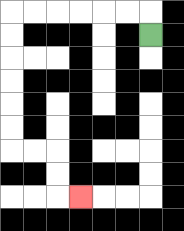{'start': '[6, 1]', 'end': '[3, 8]', 'path_directions': 'U,L,L,L,L,L,L,D,D,D,D,D,D,R,R,D,D,R', 'path_coordinates': '[[6, 1], [6, 0], [5, 0], [4, 0], [3, 0], [2, 0], [1, 0], [0, 0], [0, 1], [0, 2], [0, 3], [0, 4], [0, 5], [0, 6], [1, 6], [2, 6], [2, 7], [2, 8], [3, 8]]'}